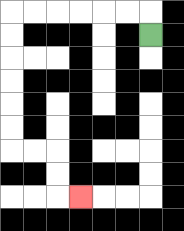{'start': '[6, 1]', 'end': '[3, 8]', 'path_directions': 'U,L,L,L,L,L,L,D,D,D,D,D,D,R,R,D,D,R', 'path_coordinates': '[[6, 1], [6, 0], [5, 0], [4, 0], [3, 0], [2, 0], [1, 0], [0, 0], [0, 1], [0, 2], [0, 3], [0, 4], [0, 5], [0, 6], [1, 6], [2, 6], [2, 7], [2, 8], [3, 8]]'}